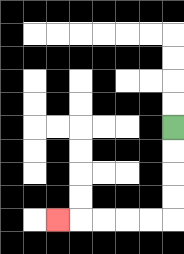{'start': '[7, 5]', 'end': '[2, 9]', 'path_directions': 'D,D,D,D,L,L,L,L,L', 'path_coordinates': '[[7, 5], [7, 6], [7, 7], [7, 8], [7, 9], [6, 9], [5, 9], [4, 9], [3, 9], [2, 9]]'}